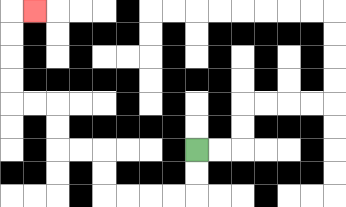{'start': '[8, 6]', 'end': '[1, 0]', 'path_directions': 'D,D,L,L,L,L,U,U,L,L,U,U,L,L,U,U,U,U,R', 'path_coordinates': '[[8, 6], [8, 7], [8, 8], [7, 8], [6, 8], [5, 8], [4, 8], [4, 7], [4, 6], [3, 6], [2, 6], [2, 5], [2, 4], [1, 4], [0, 4], [0, 3], [0, 2], [0, 1], [0, 0], [1, 0]]'}